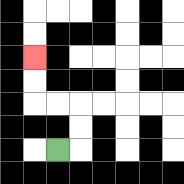{'start': '[2, 6]', 'end': '[1, 2]', 'path_directions': 'R,U,U,L,L,U,U', 'path_coordinates': '[[2, 6], [3, 6], [3, 5], [3, 4], [2, 4], [1, 4], [1, 3], [1, 2]]'}